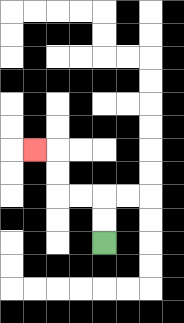{'start': '[4, 10]', 'end': '[1, 6]', 'path_directions': 'U,U,L,L,U,U,L', 'path_coordinates': '[[4, 10], [4, 9], [4, 8], [3, 8], [2, 8], [2, 7], [2, 6], [1, 6]]'}